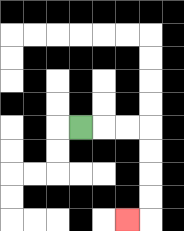{'start': '[3, 5]', 'end': '[5, 9]', 'path_directions': 'R,R,R,D,D,D,D,L', 'path_coordinates': '[[3, 5], [4, 5], [5, 5], [6, 5], [6, 6], [6, 7], [6, 8], [6, 9], [5, 9]]'}